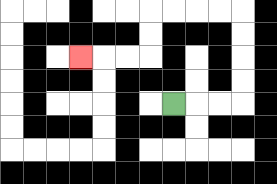{'start': '[7, 4]', 'end': '[3, 2]', 'path_directions': 'R,R,R,U,U,U,U,L,L,L,L,D,D,L,L,L', 'path_coordinates': '[[7, 4], [8, 4], [9, 4], [10, 4], [10, 3], [10, 2], [10, 1], [10, 0], [9, 0], [8, 0], [7, 0], [6, 0], [6, 1], [6, 2], [5, 2], [4, 2], [3, 2]]'}